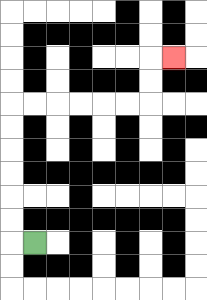{'start': '[1, 10]', 'end': '[7, 2]', 'path_directions': 'L,U,U,U,U,U,U,R,R,R,R,R,R,U,U,R', 'path_coordinates': '[[1, 10], [0, 10], [0, 9], [0, 8], [0, 7], [0, 6], [0, 5], [0, 4], [1, 4], [2, 4], [3, 4], [4, 4], [5, 4], [6, 4], [6, 3], [6, 2], [7, 2]]'}